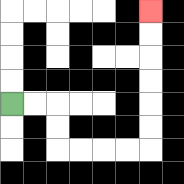{'start': '[0, 4]', 'end': '[6, 0]', 'path_directions': 'R,R,D,D,R,R,R,R,U,U,U,U,U,U', 'path_coordinates': '[[0, 4], [1, 4], [2, 4], [2, 5], [2, 6], [3, 6], [4, 6], [5, 6], [6, 6], [6, 5], [6, 4], [6, 3], [6, 2], [6, 1], [6, 0]]'}